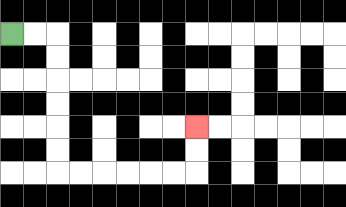{'start': '[0, 1]', 'end': '[8, 5]', 'path_directions': 'R,R,D,D,D,D,D,D,R,R,R,R,R,R,U,U', 'path_coordinates': '[[0, 1], [1, 1], [2, 1], [2, 2], [2, 3], [2, 4], [2, 5], [2, 6], [2, 7], [3, 7], [4, 7], [5, 7], [6, 7], [7, 7], [8, 7], [8, 6], [8, 5]]'}